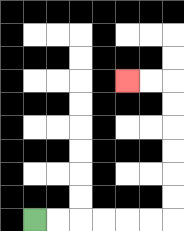{'start': '[1, 9]', 'end': '[5, 3]', 'path_directions': 'R,R,R,R,R,R,U,U,U,U,U,U,L,L', 'path_coordinates': '[[1, 9], [2, 9], [3, 9], [4, 9], [5, 9], [6, 9], [7, 9], [7, 8], [7, 7], [7, 6], [7, 5], [7, 4], [7, 3], [6, 3], [5, 3]]'}